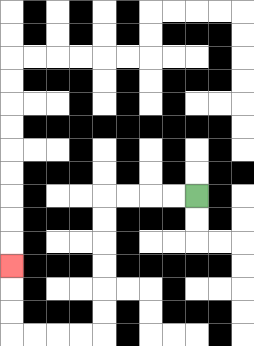{'start': '[8, 8]', 'end': '[0, 11]', 'path_directions': 'L,L,L,L,D,D,D,D,D,D,L,L,L,L,U,U,U', 'path_coordinates': '[[8, 8], [7, 8], [6, 8], [5, 8], [4, 8], [4, 9], [4, 10], [4, 11], [4, 12], [4, 13], [4, 14], [3, 14], [2, 14], [1, 14], [0, 14], [0, 13], [0, 12], [0, 11]]'}